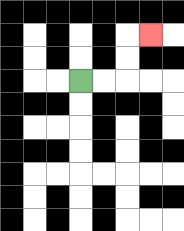{'start': '[3, 3]', 'end': '[6, 1]', 'path_directions': 'R,R,U,U,R', 'path_coordinates': '[[3, 3], [4, 3], [5, 3], [5, 2], [5, 1], [6, 1]]'}